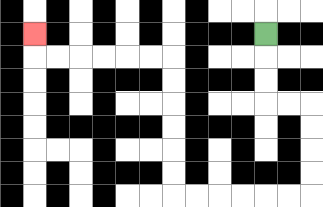{'start': '[11, 1]', 'end': '[1, 1]', 'path_directions': 'D,D,D,R,R,D,D,D,D,L,L,L,L,L,L,U,U,U,U,U,U,L,L,L,L,L,L,U', 'path_coordinates': '[[11, 1], [11, 2], [11, 3], [11, 4], [12, 4], [13, 4], [13, 5], [13, 6], [13, 7], [13, 8], [12, 8], [11, 8], [10, 8], [9, 8], [8, 8], [7, 8], [7, 7], [7, 6], [7, 5], [7, 4], [7, 3], [7, 2], [6, 2], [5, 2], [4, 2], [3, 2], [2, 2], [1, 2], [1, 1]]'}